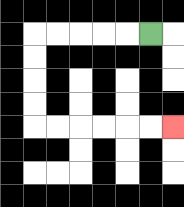{'start': '[6, 1]', 'end': '[7, 5]', 'path_directions': 'L,L,L,L,L,D,D,D,D,R,R,R,R,R,R', 'path_coordinates': '[[6, 1], [5, 1], [4, 1], [3, 1], [2, 1], [1, 1], [1, 2], [1, 3], [1, 4], [1, 5], [2, 5], [3, 5], [4, 5], [5, 5], [6, 5], [7, 5]]'}